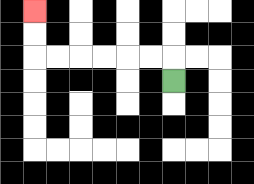{'start': '[7, 3]', 'end': '[1, 0]', 'path_directions': 'U,L,L,L,L,L,L,U,U', 'path_coordinates': '[[7, 3], [7, 2], [6, 2], [5, 2], [4, 2], [3, 2], [2, 2], [1, 2], [1, 1], [1, 0]]'}